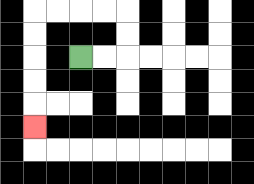{'start': '[3, 2]', 'end': '[1, 5]', 'path_directions': 'R,R,U,U,L,L,L,L,D,D,D,D,D', 'path_coordinates': '[[3, 2], [4, 2], [5, 2], [5, 1], [5, 0], [4, 0], [3, 0], [2, 0], [1, 0], [1, 1], [1, 2], [1, 3], [1, 4], [1, 5]]'}